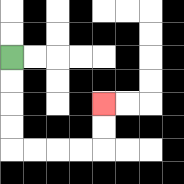{'start': '[0, 2]', 'end': '[4, 4]', 'path_directions': 'D,D,D,D,R,R,R,R,U,U', 'path_coordinates': '[[0, 2], [0, 3], [0, 4], [0, 5], [0, 6], [1, 6], [2, 6], [3, 6], [4, 6], [4, 5], [4, 4]]'}